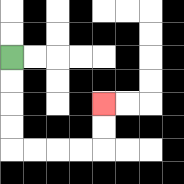{'start': '[0, 2]', 'end': '[4, 4]', 'path_directions': 'D,D,D,D,R,R,R,R,U,U', 'path_coordinates': '[[0, 2], [0, 3], [0, 4], [0, 5], [0, 6], [1, 6], [2, 6], [3, 6], [4, 6], [4, 5], [4, 4]]'}